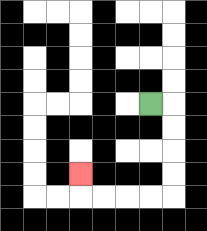{'start': '[6, 4]', 'end': '[3, 7]', 'path_directions': 'R,D,D,D,D,L,L,L,L,U', 'path_coordinates': '[[6, 4], [7, 4], [7, 5], [7, 6], [7, 7], [7, 8], [6, 8], [5, 8], [4, 8], [3, 8], [3, 7]]'}